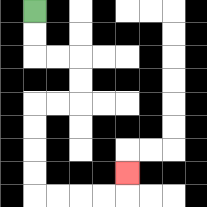{'start': '[1, 0]', 'end': '[5, 7]', 'path_directions': 'D,D,R,R,D,D,L,L,D,D,D,D,R,R,R,R,U', 'path_coordinates': '[[1, 0], [1, 1], [1, 2], [2, 2], [3, 2], [3, 3], [3, 4], [2, 4], [1, 4], [1, 5], [1, 6], [1, 7], [1, 8], [2, 8], [3, 8], [4, 8], [5, 8], [5, 7]]'}